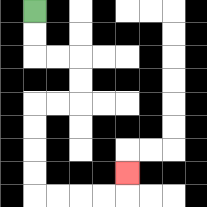{'start': '[1, 0]', 'end': '[5, 7]', 'path_directions': 'D,D,R,R,D,D,L,L,D,D,D,D,R,R,R,R,U', 'path_coordinates': '[[1, 0], [1, 1], [1, 2], [2, 2], [3, 2], [3, 3], [3, 4], [2, 4], [1, 4], [1, 5], [1, 6], [1, 7], [1, 8], [2, 8], [3, 8], [4, 8], [5, 8], [5, 7]]'}